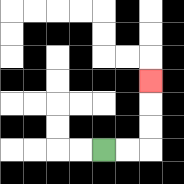{'start': '[4, 6]', 'end': '[6, 3]', 'path_directions': 'R,R,U,U,U', 'path_coordinates': '[[4, 6], [5, 6], [6, 6], [6, 5], [6, 4], [6, 3]]'}